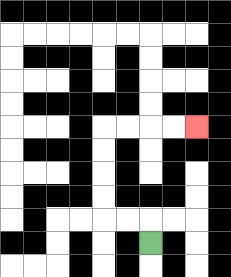{'start': '[6, 10]', 'end': '[8, 5]', 'path_directions': 'U,L,L,U,U,U,U,R,R,R,R', 'path_coordinates': '[[6, 10], [6, 9], [5, 9], [4, 9], [4, 8], [4, 7], [4, 6], [4, 5], [5, 5], [6, 5], [7, 5], [8, 5]]'}